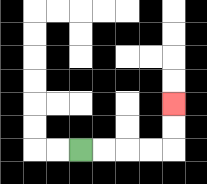{'start': '[3, 6]', 'end': '[7, 4]', 'path_directions': 'R,R,R,R,U,U', 'path_coordinates': '[[3, 6], [4, 6], [5, 6], [6, 6], [7, 6], [7, 5], [7, 4]]'}